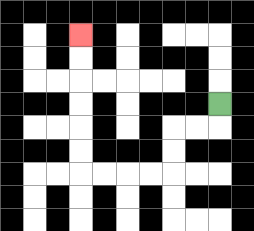{'start': '[9, 4]', 'end': '[3, 1]', 'path_directions': 'D,L,L,D,D,L,L,L,L,U,U,U,U,U,U', 'path_coordinates': '[[9, 4], [9, 5], [8, 5], [7, 5], [7, 6], [7, 7], [6, 7], [5, 7], [4, 7], [3, 7], [3, 6], [3, 5], [3, 4], [3, 3], [3, 2], [3, 1]]'}